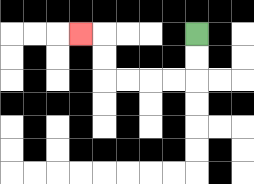{'start': '[8, 1]', 'end': '[3, 1]', 'path_directions': 'D,D,L,L,L,L,U,U,L', 'path_coordinates': '[[8, 1], [8, 2], [8, 3], [7, 3], [6, 3], [5, 3], [4, 3], [4, 2], [4, 1], [3, 1]]'}